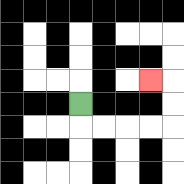{'start': '[3, 4]', 'end': '[6, 3]', 'path_directions': 'D,R,R,R,R,U,U,L', 'path_coordinates': '[[3, 4], [3, 5], [4, 5], [5, 5], [6, 5], [7, 5], [7, 4], [7, 3], [6, 3]]'}